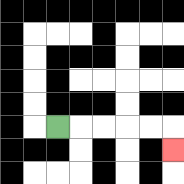{'start': '[2, 5]', 'end': '[7, 6]', 'path_directions': 'R,R,R,R,R,D', 'path_coordinates': '[[2, 5], [3, 5], [4, 5], [5, 5], [6, 5], [7, 5], [7, 6]]'}